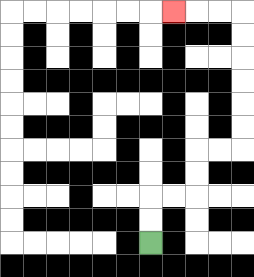{'start': '[6, 10]', 'end': '[7, 0]', 'path_directions': 'U,U,R,R,U,U,R,R,U,U,U,U,U,U,L,L,L', 'path_coordinates': '[[6, 10], [6, 9], [6, 8], [7, 8], [8, 8], [8, 7], [8, 6], [9, 6], [10, 6], [10, 5], [10, 4], [10, 3], [10, 2], [10, 1], [10, 0], [9, 0], [8, 0], [7, 0]]'}